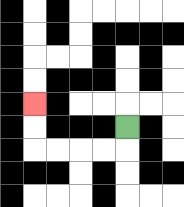{'start': '[5, 5]', 'end': '[1, 4]', 'path_directions': 'D,L,L,L,L,U,U', 'path_coordinates': '[[5, 5], [5, 6], [4, 6], [3, 6], [2, 6], [1, 6], [1, 5], [1, 4]]'}